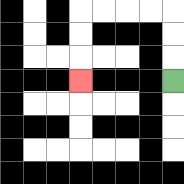{'start': '[7, 3]', 'end': '[3, 3]', 'path_directions': 'U,U,U,L,L,L,L,D,D,D', 'path_coordinates': '[[7, 3], [7, 2], [7, 1], [7, 0], [6, 0], [5, 0], [4, 0], [3, 0], [3, 1], [3, 2], [3, 3]]'}